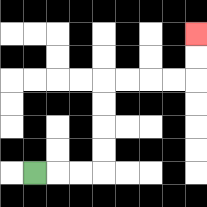{'start': '[1, 7]', 'end': '[8, 1]', 'path_directions': 'R,R,R,U,U,U,U,R,R,R,R,U,U', 'path_coordinates': '[[1, 7], [2, 7], [3, 7], [4, 7], [4, 6], [4, 5], [4, 4], [4, 3], [5, 3], [6, 3], [7, 3], [8, 3], [8, 2], [8, 1]]'}